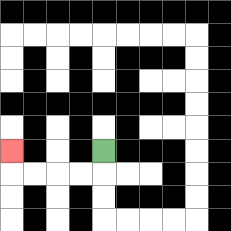{'start': '[4, 6]', 'end': '[0, 6]', 'path_directions': 'D,L,L,L,L,U', 'path_coordinates': '[[4, 6], [4, 7], [3, 7], [2, 7], [1, 7], [0, 7], [0, 6]]'}